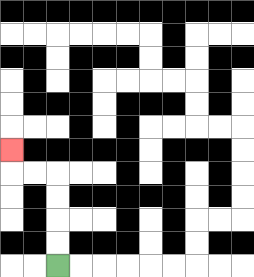{'start': '[2, 11]', 'end': '[0, 6]', 'path_directions': 'U,U,U,U,L,L,U', 'path_coordinates': '[[2, 11], [2, 10], [2, 9], [2, 8], [2, 7], [1, 7], [0, 7], [0, 6]]'}